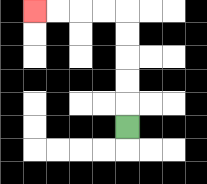{'start': '[5, 5]', 'end': '[1, 0]', 'path_directions': 'U,U,U,U,U,L,L,L,L', 'path_coordinates': '[[5, 5], [5, 4], [5, 3], [5, 2], [5, 1], [5, 0], [4, 0], [3, 0], [2, 0], [1, 0]]'}